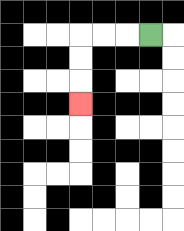{'start': '[6, 1]', 'end': '[3, 4]', 'path_directions': 'L,L,L,D,D,D', 'path_coordinates': '[[6, 1], [5, 1], [4, 1], [3, 1], [3, 2], [3, 3], [3, 4]]'}